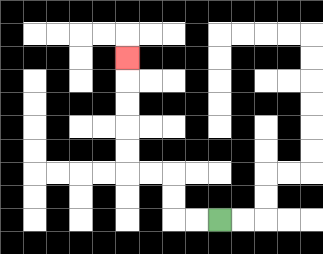{'start': '[9, 9]', 'end': '[5, 2]', 'path_directions': 'L,L,U,U,L,L,U,U,U,U,U', 'path_coordinates': '[[9, 9], [8, 9], [7, 9], [7, 8], [7, 7], [6, 7], [5, 7], [5, 6], [5, 5], [5, 4], [5, 3], [5, 2]]'}